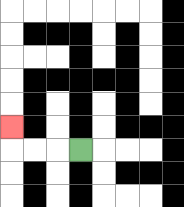{'start': '[3, 6]', 'end': '[0, 5]', 'path_directions': 'L,L,L,U', 'path_coordinates': '[[3, 6], [2, 6], [1, 6], [0, 6], [0, 5]]'}